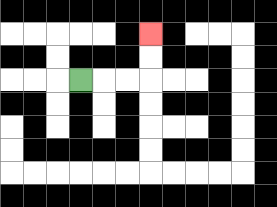{'start': '[3, 3]', 'end': '[6, 1]', 'path_directions': 'R,R,R,U,U', 'path_coordinates': '[[3, 3], [4, 3], [5, 3], [6, 3], [6, 2], [6, 1]]'}